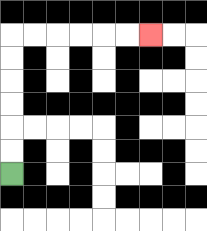{'start': '[0, 7]', 'end': '[6, 1]', 'path_directions': 'U,U,U,U,U,U,R,R,R,R,R,R', 'path_coordinates': '[[0, 7], [0, 6], [0, 5], [0, 4], [0, 3], [0, 2], [0, 1], [1, 1], [2, 1], [3, 1], [4, 1], [5, 1], [6, 1]]'}